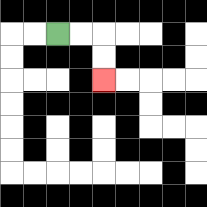{'start': '[2, 1]', 'end': '[4, 3]', 'path_directions': 'R,R,D,D', 'path_coordinates': '[[2, 1], [3, 1], [4, 1], [4, 2], [4, 3]]'}